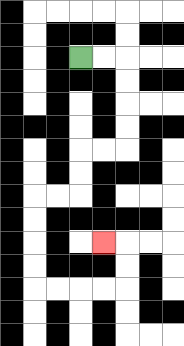{'start': '[3, 2]', 'end': '[4, 10]', 'path_directions': 'R,R,D,D,D,D,L,L,D,D,L,L,D,D,D,D,R,R,R,R,U,U,L', 'path_coordinates': '[[3, 2], [4, 2], [5, 2], [5, 3], [5, 4], [5, 5], [5, 6], [4, 6], [3, 6], [3, 7], [3, 8], [2, 8], [1, 8], [1, 9], [1, 10], [1, 11], [1, 12], [2, 12], [3, 12], [4, 12], [5, 12], [5, 11], [5, 10], [4, 10]]'}